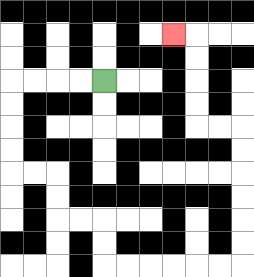{'start': '[4, 3]', 'end': '[7, 1]', 'path_directions': 'L,L,L,L,D,D,D,D,R,R,D,D,R,R,D,D,R,R,R,R,R,R,U,U,U,U,U,U,L,L,U,U,U,U,L', 'path_coordinates': '[[4, 3], [3, 3], [2, 3], [1, 3], [0, 3], [0, 4], [0, 5], [0, 6], [0, 7], [1, 7], [2, 7], [2, 8], [2, 9], [3, 9], [4, 9], [4, 10], [4, 11], [5, 11], [6, 11], [7, 11], [8, 11], [9, 11], [10, 11], [10, 10], [10, 9], [10, 8], [10, 7], [10, 6], [10, 5], [9, 5], [8, 5], [8, 4], [8, 3], [8, 2], [8, 1], [7, 1]]'}